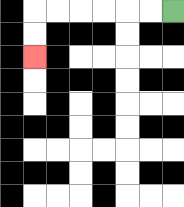{'start': '[7, 0]', 'end': '[1, 2]', 'path_directions': 'L,L,L,L,L,L,D,D', 'path_coordinates': '[[7, 0], [6, 0], [5, 0], [4, 0], [3, 0], [2, 0], [1, 0], [1, 1], [1, 2]]'}